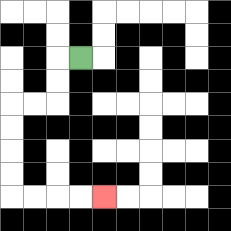{'start': '[3, 2]', 'end': '[4, 8]', 'path_directions': 'L,D,D,L,L,D,D,D,D,R,R,R,R', 'path_coordinates': '[[3, 2], [2, 2], [2, 3], [2, 4], [1, 4], [0, 4], [0, 5], [0, 6], [0, 7], [0, 8], [1, 8], [2, 8], [3, 8], [4, 8]]'}